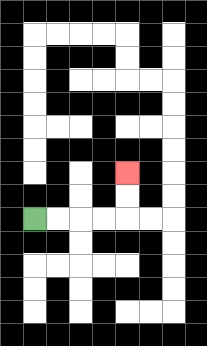{'start': '[1, 9]', 'end': '[5, 7]', 'path_directions': 'R,R,R,R,U,U', 'path_coordinates': '[[1, 9], [2, 9], [3, 9], [4, 9], [5, 9], [5, 8], [5, 7]]'}